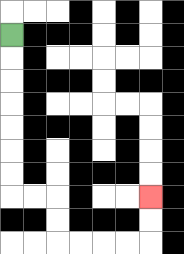{'start': '[0, 1]', 'end': '[6, 8]', 'path_directions': 'D,D,D,D,D,D,D,R,R,D,D,R,R,R,R,U,U', 'path_coordinates': '[[0, 1], [0, 2], [0, 3], [0, 4], [0, 5], [0, 6], [0, 7], [0, 8], [1, 8], [2, 8], [2, 9], [2, 10], [3, 10], [4, 10], [5, 10], [6, 10], [6, 9], [6, 8]]'}